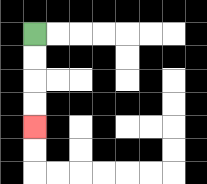{'start': '[1, 1]', 'end': '[1, 5]', 'path_directions': 'D,D,D,D', 'path_coordinates': '[[1, 1], [1, 2], [1, 3], [1, 4], [1, 5]]'}